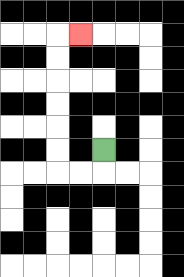{'start': '[4, 6]', 'end': '[3, 1]', 'path_directions': 'D,L,L,U,U,U,U,U,U,R', 'path_coordinates': '[[4, 6], [4, 7], [3, 7], [2, 7], [2, 6], [2, 5], [2, 4], [2, 3], [2, 2], [2, 1], [3, 1]]'}